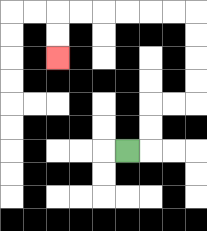{'start': '[5, 6]', 'end': '[2, 2]', 'path_directions': 'R,U,U,R,R,U,U,U,U,L,L,L,L,L,L,D,D', 'path_coordinates': '[[5, 6], [6, 6], [6, 5], [6, 4], [7, 4], [8, 4], [8, 3], [8, 2], [8, 1], [8, 0], [7, 0], [6, 0], [5, 0], [4, 0], [3, 0], [2, 0], [2, 1], [2, 2]]'}